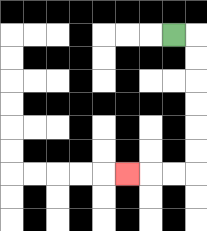{'start': '[7, 1]', 'end': '[5, 7]', 'path_directions': 'R,D,D,D,D,D,D,L,L,L', 'path_coordinates': '[[7, 1], [8, 1], [8, 2], [8, 3], [8, 4], [8, 5], [8, 6], [8, 7], [7, 7], [6, 7], [5, 7]]'}